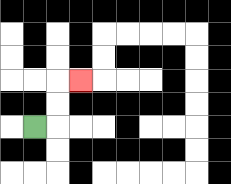{'start': '[1, 5]', 'end': '[3, 3]', 'path_directions': 'R,U,U,R', 'path_coordinates': '[[1, 5], [2, 5], [2, 4], [2, 3], [3, 3]]'}